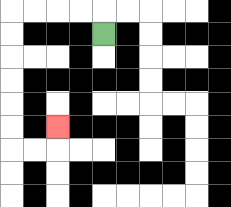{'start': '[4, 1]', 'end': '[2, 5]', 'path_directions': 'U,L,L,L,L,D,D,D,D,D,D,R,R,U', 'path_coordinates': '[[4, 1], [4, 0], [3, 0], [2, 0], [1, 0], [0, 0], [0, 1], [0, 2], [0, 3], [0, 4], [0, 5], [0, 6], [1, 6], [2, 6], [2, 5]]'}